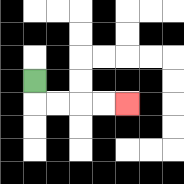{'start': '[1, 3]', 'end': '[5, 4]', 'path_directions': 'D,R,R,R,R', 'path_coordinates': '[[1, 3], [1, 4], [2, 4], [3, 4], [4, 4], [5, 4]]'}